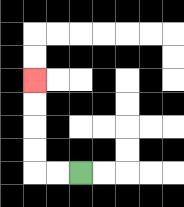{'start': '[3, 7]', 'end': '[1, 3]', 'path_directions': 'L,L,U,U,U,U', 'path_coordinates': '[[3, 7], [2, 7], [1, 7], [1, 6], [1, 5], [1, 4], [1, 3]]'}